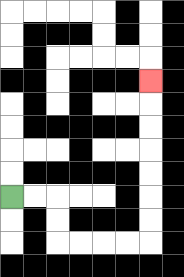{'start': '[0, 8]', 'end': '[6, 3]', 'path_directions': 'R,R,D,D,R,R,R,R,U,U,U,U,U,U,U', 'path_coordinates': '[[0, 8], [1, 8], [2, 8], [2, 9], [2, 10], [3, 10], [4, 10], [5, 10], [6, 10], [6, 9], [6, 8], [6, 7], [6, 6], [6, 5], [6, 4], [6, 3]]'}